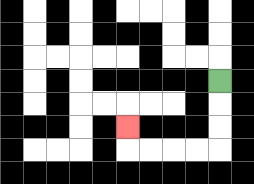{'start': '[9, 3]', 'end': '[5, 5]', 'path_directions': 'D,D,D,L,L,L,L,U', 'path_coordinates': '[[9, 3], [9, 4], [9, 5], [9, 6], [8, 6], [7, 6], [6, 6], [5, 6], [5, 5]]'}